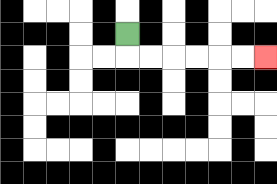{'start': '[5, 1]', 'end': '[11, 2]', 'path_directions': 'D,R,R,R,R,R,R', 'path_coordinates': '[[5, 1], [5, 2], [6, 2], [7, 2], [8, 2], [9, 2], [10, 2], [11, 2]]'}